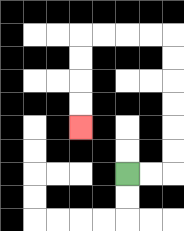{'start': '[5, 7]', 'end': '[3, 5]', 'path_directions': 'R,R,U,U,U,U,U,U,L,L,L,L,D,D,D,D', 'path_coordinates': '[[5, 7], [6, 7], [7, 7], [7, 6], [7, 5], [7, 4], [7, 3], [7, 2], [7, 1], [6, 1], [5, 1], [4, 1], [3, 1], [3, 2], [3, 3], [3, 4], [3, 5]]'}